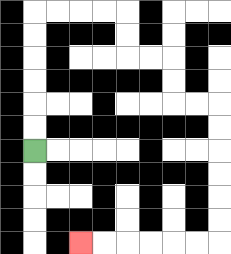{'start': '[1, 6]', 'end': '[3, 10]', 'path_directions': 'U,U,U,U,U,U,R,R,R,R,D,D,R,R,D,D,R,R,D,D,D,D,D,D,L,L,L,L,L,L', 'path_coordinates': '[[1, 6], [1, 5], [1, 4], [1, 3], [1, 2], [1, 1], [1, 0], [2, 0], [3, 0], [4, 0], [5, 0], [5, 1], [5, 2], [6, 2], [7, 2], [7, 3], [7, 4], [8, 4], [9, 4], [9, 5], [9, 6], [9, 7], [9, 8], [9, 9], [9, 10], [8, 10], [7, 10], [6, 10], [5, 10], [4, 10], [3, 10]]'}